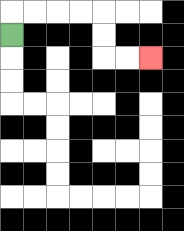{'start': '[0, 1]', 'end': '[6, 2]', 'path_directions': 'U,R,R,R,R,D,D,R,R', 'path_coordinates': '[[0, 1], [0, 0], [1, 0], [2, 0], [3, 0], [4, 0], [4, 1], [4, 2], [5, 2], [6, 2]]'}